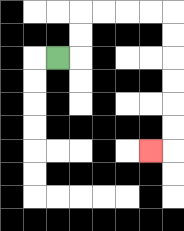{'start': '[2, 2]', 'end': '[6, 6]', 'path_directions': 'R,U,U,R,R,R,R,D,D,D,D,D,D,L', 'path_coordinates': '[[2, 2], [3, 2], [3, 1], [3, 0], [4, 0], [5, 0], [6, 0], [7, 0], [7, 1], [7, 2], [7, 3], [7, 4], [7, 5], [7, 6], [6, 6]]'}